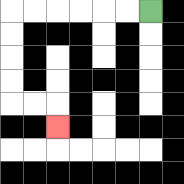{'start': '[6, 0]', 'end': '[2, 5]', 'path_directions': 'L,L,L,L,L,L,D,D,D,D,R,R,D', 'path_coordinates': '[[6, 0], [5, 0], [4, 0], [3, 0], [2, 0], [1, 0], [0, 0], [0, 1], [0, 2], [0, 3], [0, 4], [1, 4], [2, 4], [2, 5]]'}